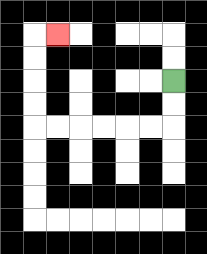{'start': '[7, 3]', 'end': '[2, 1]', 'path_directions': 'D,D,L,L,L,L,L,L,U,U,U,U,R', 'path_coordinates': '[[7, 3], [7, 4], [7, 5], [6, 5], [5, 5], [4, 5], [3, 5], [2, 5], [1, 5], [1, 4], [1, 3], [1, 2], [1, 1], [2, 1]]'}